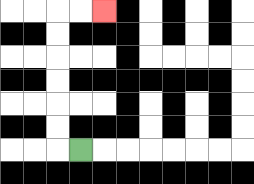{'start': '[3, 6]', 'end': '[4, 0]', 'path_directions': 'L,U,U,U,U,U,U,R,R', 'path_coordinates': '[[3, 6], [2, 6], [2, 5], [2, 4], [2, 3], [2, 2], [2, 1], [2, 0], [3, 0], [4, 0]]'}